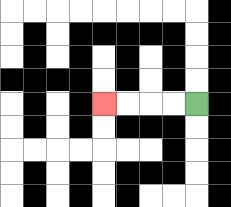{'start': '[8, 4]', 'end': '[4, 4]', 'path_directions': 'L,L,L,L', 'path_coordinates': '[[8, 4], [7, 4], [6, 4], [5, 4], [4, 4]]'}